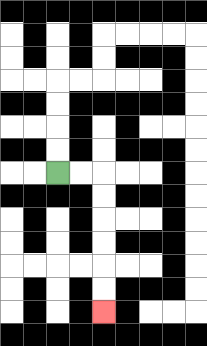{'start': '[2, 7]', 'end': '[4, 13]', 'path_directions': 'R,R,D,D,D,D,D,D', 'path_coordinates': '[[2, 7], [3, 7], [4, 7], [4, 8], [4, 9], [4, 10], [4, 11], [4, 12], [4, 13]]'}